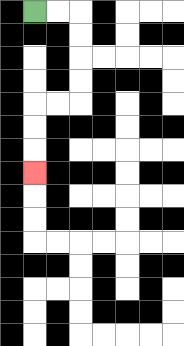{'start': '[1, 0]', 'end': '[1, 7]', 'path_directions': 'R,R,D,D,D,D,L,L,D,D,D', 'path_coordinates': '[[1, 0], [2, 0], [3, 0], [3, 1], [3, 2], [3, 3], [3, 4], [2, 4], [1, 4], [1, 5], [1, 6], [1, 7]]'}